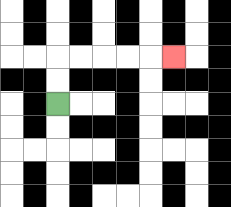{'start': '[2, 4]', 'end': '[7, 2]', 'path_directions': 'U,U,R,R,R,R,R', 'path_coordinates': '[[2, 4], [2, 3], [2, 2], [3, 2], [4, 2], [5, 2], [6, 2], [7, 2]]'}